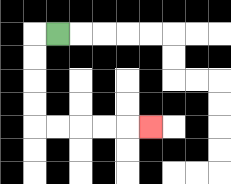{'start': '[2, 1]', 'end': '[6, 5]', 'path_directions': 'L,D,D,D,D,R,R,R,R,R', 'path_coordinates': '[[2, 1], [1, 1], [1, 2], [1, 3], [1, 4], [1, 5], [2, 5], [3, 5], [4, 5], [5, 5], [6, 5]]'}